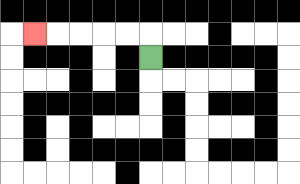{'start': '[6, 2]', 'end': '[1, 1]', 'path_directions': 'U,L,L,L,L,L', 'path_coordinates': '[[6, 2], [6, 1], [5, 1], [4, 1], [3, 1], [2, 1], [1, 1]]'}